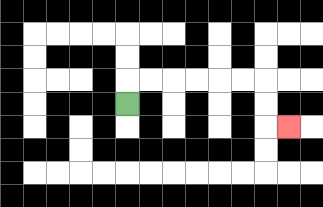{'start': '[5, 4]', 'end': '[12, 5]', 'path_directions': 'U,R,R,R,R,R,R,D,D,R', 'path_coordinates': '[[5, 4], [5, 3], [6, 3], [7, 3], [8, 3], [9, 3], [10, 3], [11, 3], [11, 4], [11, 5], [12, 5]]'}